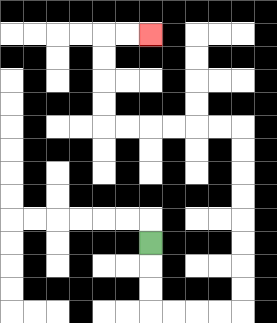{'start': '[6, 10]', 'end': '[6, 1]', 'path_directions': 'D,D,D,R,R,R,R,U,U,U,U,U,U,U,U,L,L,L,L,L,L,U,U,U,U,R,R', 'path_coordinates': '[[6, 10], [6, 11], [6, 12], [6, 13], [7, 13], [8, 13], [9, 13], [10, 13], [10, 12], [10, 11], [10, 10], [10, 9], [10, 8], [10, 7], [10, 6], [10, 5], [9, 5], [8, 5], [7, 5], [6, 5], [5, 5], [4, 5], [4, 4], [4, 3], [4, 2], [4, 1], [5, 1], [6, 1]]'}